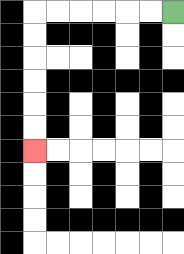{'start': '[7, 0]', 'end': '[1, 6]', 'path_directions': 'L,L,L,L,L,L,D,D,D,D,D,D', 'path_coordinates': '[[7, 0], [6, 0], [5, 0], [4, 0], [3, 0], [2, 0], [1, 0], [1, 1], [1, 2], [1, 3], [1, 4], [1, 5], [1, 6]]'}